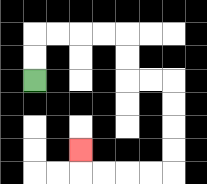{'start': '[1, 3]', 'end': '[3, 6]', 'path_directions': 'U,U,R,R,R,R,D,D,R,R,D,D,D,D,L,L,L,L,U', 'path_coordinates': '[[1, 3], [1, 2], [1, 1], [2, 1], [3, 1], [4, 1], [5, 1], [5, 2], [5, 3], [6, 3], [7, 3], [7, 4], [7, 5], [7, 6], [7, 7], [6, 7], [5, 7], [4, 7], [3, 7], [3, 6]]'}